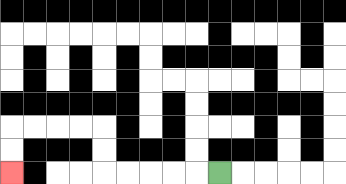{'start': '[9, 7]', 'end': '[0, 7]', 'path_directions': 'L,L,L,L,L,U,U,L,L,L,L,D,D', 'path_coordinates': '[[9, 7], [8, 7], [7, 7], [6, 7], [5, 7], [4, 7], [4, 6], [4, 5], [3, 5], [2, 5], [1, 5], [0, 5], [0, 6], [0, 7]]'}